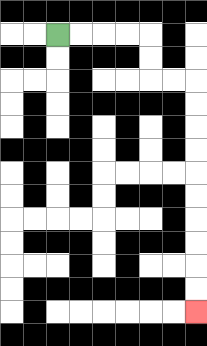{'start': '[2, 1]', 'end': '[8, 13]', 'path_directions': 'R,R,R,R,D,D,R,R,D,D,D,D,D,D,D,D,D,D', 'path_coordinates': '[[2, 1], [3, 1], [4, 1], [5, 1], [6, 1], [6, 2], [6, 3], [7, 3], [8, 3], [8, 4], [8, 5], [8, 6], [8, 7], [8, 8], [8, 9], [8, 10], [8, 11], [8, 12], [8, 13]]'}